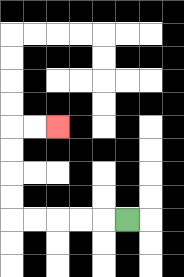{'start': '[5, 9]', 'end': '[2, 5]', 'path_directions': 'L,L,L,L,L,U,U,U,U,R,R', 'path_coordinates': '[[5, 9], [4, 9], [3, 9], [2, 9], [1, 9], [0, 9], [0, 8], [0, 7], [0, 6], [0, 5], [1, 5], [2, 5]]'}